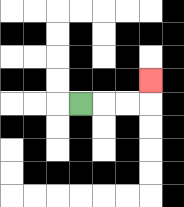{'start': '[3, 4]', 'end': '[6, 3]', 'path_directions': 'R,R,R,U', 'path_coordinates': '[[3, 4], [4, 4], [5, 4], [6, 4], [6, 3]]'}